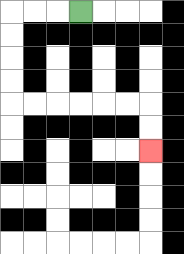{'start': '[3, 0]', 'end': '[6, 6]', 'path_directions': 'L,L,L,D,D,D,D,R,R,R,R,R,R,D,D', 'path_coordinates': '[[3, 0], [2, 0], [1, 0], [0, 0], [0, 1], [0, 2], [0, 3], [0, 4], [1, 4], [2, 4], [3, 4], [4, 4], [5, 4], [6, 4], [6, 5], [6, 6]]'}